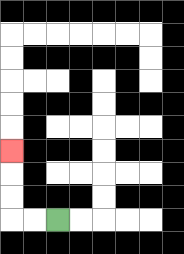{'start': '[2, 9]', 'end': '[0, 6]', 'path_directions': 'L,L,U,U,U', 'path_coordinates': '[[2, 9], [1, 9], [0, 9], [0, 8], [0, 7], [0, 6]]'}